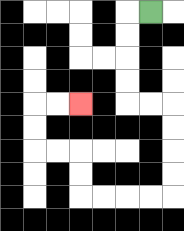{'start': '[6, 0]', 'end': '[3, 4]', 'path_directions': 'L,D,D,D,D,R,R,D,D,D,D,L,L,L,L,U,U,L,L,U,U,R,R', 'path_coordinates': '[[6, 0], [5, 0], [5, 1], [5, 2], [5, 3], [5, 4], [6, 4], [7, 4], [7, 5], [7, 6], [7, 7], [7, 8], [6, 8], [5, 8], [4, 8], [3, 8], [3, 7], [3, 6], [2, 6], [1, 6], [1, 5], [1, 4], [2, 4], [3, 4]]'}